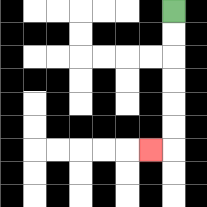{'start': '[7, 0]', 'end': '[6, 6]', 'path_directions': 'D,D,D,D,D,D,L', 'path_coordinates': '[[7, 0], [7, 1], [7, 2], [7, 3], [7, 4], [7, 5], [7, 6], [6, 6]]'}